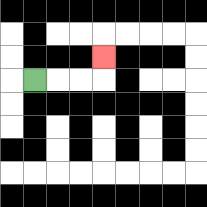{'start': '[1, 3]', 'end': '[4, 2]', 'path_directions': 'R,R,R,U', 'path_coordinates': '[[1, 3], [2, 3], [3, 3], [4, 3], [4, 2]]'}